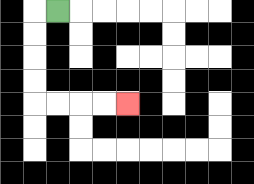{'start': '[2, 0]', 'end': '[5, 4]', 'path_directions': 'L,D,D,D,D,R,R,R,R', 'path_coordinates': '[[2, 0], [1, 0], [1, 1], [1, 2], [1, 3], [1, 4], [2, 4], [3, 4], [4, 4], [5, 4]]'}